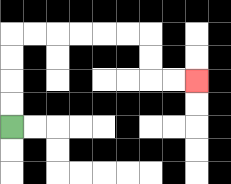{'start': '[0, 5]', 'end': '[8, 3]', 'path_directions': 'U,U,U,U,R,R,R,R,R,R,D,D,R,R', 'path_coordinates': '[[0, 5], [0, 4], [0, 3], [0, 2], [0, 1], [1, 1], [2, 1], [3, 1], [4, 1], [5, 1], [6, 1], [6, 2], [6, 3], [7, 3], [8, 3]]'}